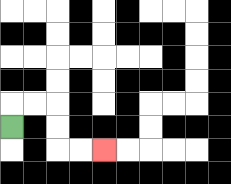{'start': '[0, 5]', 'end': '[4, 6]', 'path_directions': 'U,R,R,D,D,R,R', 'path_coordinates': '[[0, 5], [0, 4], [1, 4], [2, 4], [2, 5], [2, 6], [3, 6], [4, 6]]'}